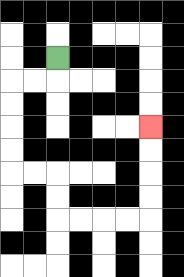{'start': '[2, 2]', 'end': '[6, 5]', 'path_directions': 'D,L,L,D,D,D,D,R,R,D,D,R,R,R,R,U,U,U,U', 'path_coordinates': '[[2, 2], [2, 3], [1, 3], [0, 3], [0, 4], [0, 5], [0, 6], [0, 7], [1, 7], [2, 7], [2, 8], [2, 9], [3, 9], [4, 9], [5, 9], [6, 9], [6, 8], [6, 7], [6, 6], [6, 5]]'}